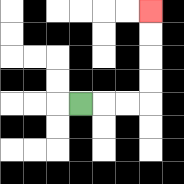{'start': '[3, 4]', 'end': '[6, 0]', 'path_directions': 'R,R,R,U,U,U,U', 'path_coordinates': '[[3, 4], [4, 4], [5, 4], [6, 4], [6, 3], [6, 2], [6, 1], [6, 0]]'}